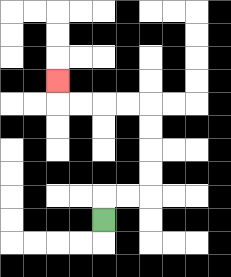{'start': '[4, 9]', 'end': '[2, 3]', 'path_directions': 'U,R,R,U,U,U,U,L,L,L,L,U', 'path_coordinates': '[[4, 9], [4, 8], [5, 8], [6, 8], [6, 7], [6, 6], [6, 5], [6, 4], [5, 4], [4, 4], [3, 4], [2, 4], [2, 3]]'}